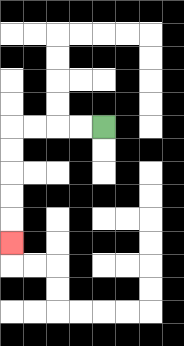{'start': '[4, 5]', 'end': '[0, 10]', 'path_directions': 'L,L,L,L,D,D,D,D,D', 'path_coordinates': '[[4, 5], [3, 5], [2, 5], [1, 5], [0, 5], [0, 6], [0, 7], [0, 8], [0, 9], [0, 10]]'}